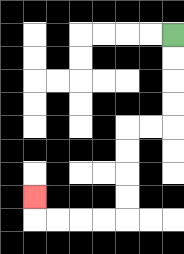{'start': '[7, 1]', 'end': '[1, 8]', 'path_directions': 'D,D,D,D,L,L,D,D,D,D,L,L,L,L,U', 'path_coordinates': '[[7, 1], [7, 2], [7, 3], [7, 4], [7, 5], [6, 5], [5, 5], [5, 6], [5, 7], [5, 8], [5, 9], [4, 9], [3, 9], [2, 9], [1, 9], [1, 8]]'}